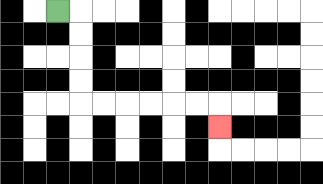{'start': '[2, 0]', 'end': '[9, 5]', 'path_directions': 'R,D,D,D,D,R,R,R,R,R,R,D', 'path_coordinates': '[[2, 0], [3, 0], [3, 1], [3, 2], [3, 3], [3, 4], [4, 4], [5, 4], [6, 4], [7, 4], [8, 4], [9, 4], [9, 5]]'}